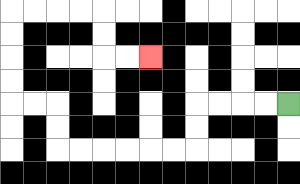{'start': '[12, 4]', 'end': '[6, 2]', 'path_directions': 'L,L,L,L,D,D,L,L,L,L,L,L,U,U,L,L,U,U,U,U,R,R,R,R,D,D,R,R', 'path_coordinates': '[[12, 4], [11, 4], [10, 4], [9, 4], [8, 4], [8, 5], [8, 6], [7, 6], [6, 6], [5, 6], [4, 6], [3, 6], [2, 6], [2, 5], [2, 4], [1, 4], [0, 4], [0, 3], [0, 2], [0, 1], [0, 0], [1, 0], [2, 0], [3, 0], [4, 0], [4, 1], [4, 2], [5, 2], [6, 2]]'}